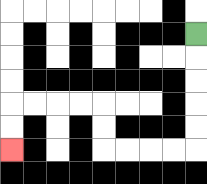{'start': '[8, 1]', 'end': '[0, 6]', 'path_directions': 'D,D,D,D,D,L,L,L,L,U,U,L,L,L,L,D,D', 'path_coordinates': '[[8, 1], [8, 2], [8, 3], [8, 4], [8, 5], [8, 6], [7, 6], [6, 6], [5, 6], [4, 6], [4, 5], [4, 4], [3, 4], [2, 4], [1, 4], [0, 4], [0, 5], [0, 6]]'}